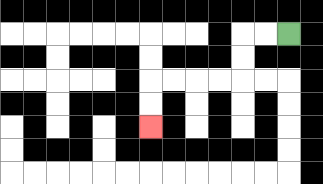{'start': '[12, 1]', 'end': '[6, 5]', 'path_directions': 'L,L,D,D,L,L,L,L,D,D', 'path_coordinates': '[[12, 1], [11, 1], [10, 1], [10, 2], [10, 3], [9, 3], [8, 3], [7, 3], [6, 3], [6, 4], [6, 5]]'}